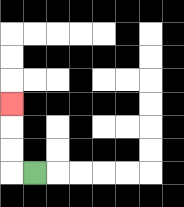{'start': '[1, 7]', 'end': '[0, 4]', 'path_directions': 'L,U,U,U', 'path_coordinates': '[[1, 7], [0, 7], [0, 6], [0, 5], [0, 4]]'}